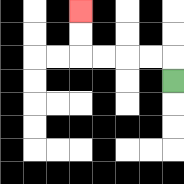{'start': '[7, 3]', 'end': '[3, 0]', 'path_directions': 'U,L,L,L,L,U,U', 'path_coordinates': '[[7, 3], [7, 2], [6, 2], [5, 2], [4, 2], [3, 2], [3, 1], [3, 0]]'}